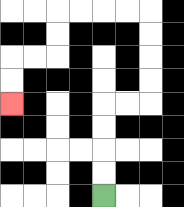{'start': '[4, 8]', 'end': '[0, 4]', 'path_directions': 'U,U,U,U,R,R,U,U,U,U,L,L,L,L,D,D,L,L,D,D', 'path_coordinates': '[[4, 8], [4, 7], [4, 6], [4, 5], [4, 4], [5, 4], [6, 4], [6, 3], [6, 2], [6, 1], [6, 0], [5, 0], [4, 0], [3, 0], [2, 0], [2, 1], [2, 2], [1, 2], [0, 2], [0, 3], [0, 4]]'}